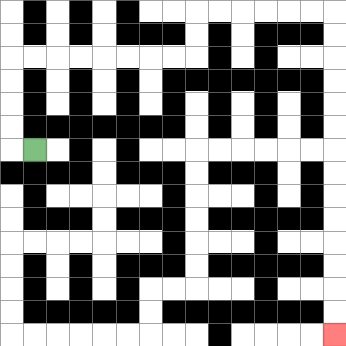{'start': '[1, 6]', 'end': '[14, 14]', 'path_directions': 'L,U,U,U,U,R,R,R,R,R,R,R,R,U,U,R,R,R,R,R,R,D,D,D,D,D,D,D,D,D,D,D,D,D,D', 'path_coordinates': '[[1, 6], [0, 6], [0, 5], [0, 4], [0, 3], [0, 2], [1, 2], [2, 2], [3, 2], [4, 2], [5, 2], [6, 2], [7, 2], [8, 2], [8, 1], [8, 0], [9, 0], [10, 0], [11, 0], [12, 0], [13, 0], [14, 0], [14, 1], [14, 2], [14, 3], [14, 4], [14, 5], [14, 6], [14, 7], [14, 8], [14, 9], [14, 10], [14, 11], [14, 12], [14, 13], [14, 14]]'}